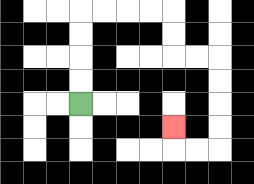{'start': '[3, 4]', 'end': '[7, 5]', 'path_directions': 'U,U,U,U,R,R,R,R,D,D,R,R,D,D,D,D,L,L,U', 'path_coordinates': '[[3, 4], [3, 3], [3, 2], [3, 1], [3, 0], [4, 0], [5, 0], [6, 0], [7, 0], [7, 1], [7, 2], [8, 2], [9, 2], [9, 3], [9, 4], [9, 5], [9, 6], [8, 6], [7, 6], [7, 5]]'}